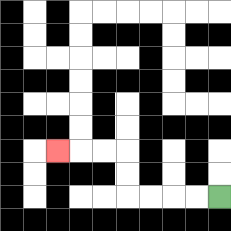{'start': '[9, 8]', 'end': '[2, 6]', 'path_directions': 'L,L,L,L,U,U,L,L,L', 'path_coordinates': '[[9, 8], [8, 8], [7, 8], [6, 8], [5, 8], [5, 7], [5, 6], [4, 6], [3, 6], [2, 6]]'}